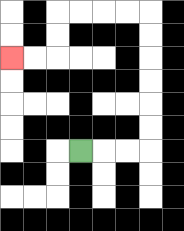{'start': '[3, 6]', 'end': '[0, 2]', 'path_directions': 'R,R,R,U,U,U,U,U,U,L,L,L,L,D,D,L,L', 'path_coordinates': '[[3, 6], [4, 6], [5, 6], [6, 6], [6, 5], [6, 4], [6, 3], [6, 2], [6, 1], [6, 0], [5, 0], [4, 0], [3, 0], [2, 0], [2, 1], [2, 2], [1, 2], [0, 2]]'}